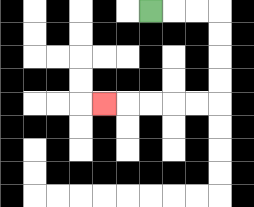{'start': '[6, 0]', 'end': '[4, 4]', 'path_directions': 'R,R,R,D,D,D,D,L,L,L,L,L', 'path_coordinates': '[[6, 0], [7, 0], [8, 0], [9, 0], [9, 1], [9, 2], [9, 3], [9, 4], [8, 4], [7, 4], [6, 4], [5, 4], [4, 4]]'}